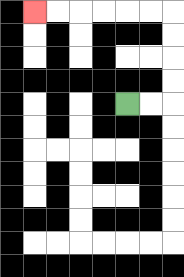{'start': '[5, 4]', 'end': '[1, 0]', 'path_directions': 'R,R,U,U,U,U,L,L,L,L,L,L', 'path_coordinates': '[[5, 4], [6, 4], [7, 4], [7, 3], [7, 2], [7, 1], [7, 0], [6, 0], [5, 0], [4, 0], [3, 0], [2, 0], [1, 0]]'}